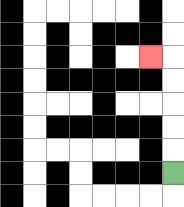{'start': '[7, 7]', 'end': '[6, 2]', 'path_directions': 'U,U,U,U,U,L', 'path_coordinates': '[[7, 7], [7, 6], [7, 5], [7, 4], [7, 3], [7, 2], [6, 2]]'}